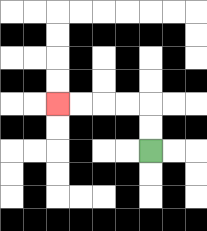{'start': '[6, 6]', 'end': '[2, 4]', 'path_directions': 'U,U,L,L,L,L', 'path_coordinates': '[[6, 6], [6, 5], [6, 4], [5, 4], [4, 4], [3, 4], [2, 4]]'}